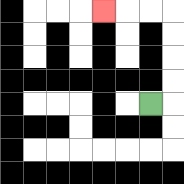{'start': '[6, 4]', 'end': '[4, 0]', 'path_directions': 'R,U,U,U,U,L,L,L', 'path_coordinates': '[[6, 4], [7, 4], [7, 3], [7, 2], [7, 1], [7, 0], [6, 0], [5, 0], [4, 0]]'}